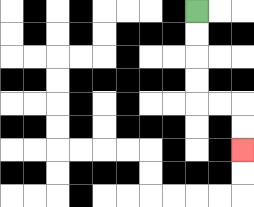{'start': '[8, 0]', 'end': '[10, 6]', 'path_directions': 'D,D,D,D,R,R,D,D', 'path_coordinates': '[[8, 0], [8, 1], [8, 2], [8, 3], [8, 4], [9, 4], [10, 4], [10, 5], [10, 6]]'}